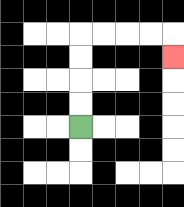{'start': '[3, 5]', 'end': '[7, 2]', 'path_directions': 'U,U,U,U,R,R,R,R,D', 'path_coordinates': '[[3, 5], [3, 4], [3, 3], [3, 2], [3, 1], [4, 1], [5, 1], [6, 1], [7, 1], [7, 2]]'}